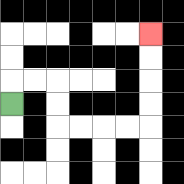{'start': '[0, 4]', 'end': '[6, 1]', 'path_directions': 'U,R,R,D,D,R,R,R,R,U,U,U,U', 'path_coordinates': '[[0, 4], [0, 3], [1, 3], [2, 3], [2, 4], [2, 5], [3, 5], [4, 5], [5, 5], [6, 5], [6, 4], [6, 3], [6, 2], [6, 1]]'}